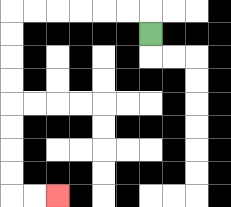{'start': '[6, 1]', 'end': '[2, 8]', 'path_directions': 'U,L,L,L,L,L,L,D,D,D,D,D,D,D,D,R,R', 'path_coordinates': '[[6, 1], [6, 0], [5, 0], [4, 0], [3, 0], [2, 0], [1, 0], [0, 0], [0, 1], [0, 2], [0, 3], [0, 4], [0, 5], [0, 6], [0, 7], [0, 8], [1, 8], [2, 8]]'}